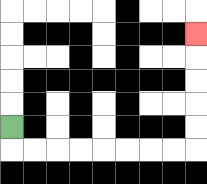{'start': '[0, 5]', 'end': '[8, 1]', 'path_directions': 'D,R,R,R,R,R,R,R,R,U,U,U,U,U', 'path_coordinates': '[[0, 5], [0, 6], [1, 6], [2, 6], [3, 6], [4, 6], [5, 6], [6, 6], [7, 6], [8, 6], [8, 5], [8, 4], [8, 3], [8, 2], [8, 1]]'}